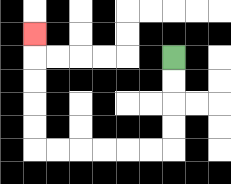{'start': '[7, 2]', 'end': '[1, 1]', 'path_directions': 'D,D,D,D,L,L,L,L,L,L,U,U,U,U,U', 'path_coordinates': '[[7, 2], [7, 3], [7, 4], [7, 5], [7, 6], [6, 6], [5, 6], [4, 6], [3, 6], [2, 6], [1, 6], [1, 5], [1, 4], [1, 3], [1, 2], [1, 1]]'}